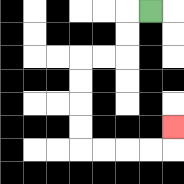{'start': '[6, 0]', 'end': '[7, 5]', 'path_directions': 'L,D,D,L,L,D,D,D,D,R,R,R,R,U', 'path_coordinates': '[[6, 0], [5, 0], [5, 1], [5, 2], [4, 2], [3, 2], [3, 3], [3, 4], [3, 5], [3, 6], [4, 6], [5, 6], [6, 6], [7, 6], [7, 5]]'}